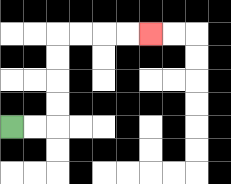{'start': '[0, 5]', 'end': '[6, 1]', 'path_directions': 'R,R,U,U,U,U,R,R,R,R', 'path_coordinates': '[[0, 5], [1, 5], [2, 5], [2, 4], [2, 3], [2, 2], [2, 1], [3, 1], [4, 1], [5, 1], [6, 1]]'}